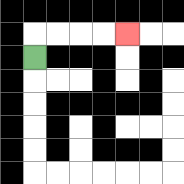{'start': '[1, 2]', 'end': '[5, 1]', 'path_directions': 'U,R,R,R,R', 'path_coordinates': '[[1, 2], [1, 1], [2, 1], [3, 1], [4, 1], [5, 1]]'}